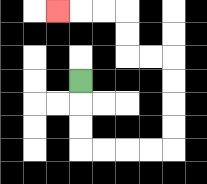{'start': '[3, 3]', 'end': '[2, 0]', 'path_directions': 'D,D,D,R,R,R,R,U,U,U,U,L,L,U,U,L,L,L', 'path_coordinates': '[[3, 3], [3, 4], [3, 5], [3, 6], [4, 6], [5, 6], [6, 6], [7, 6], [7, 5], [7, 4], [7, 3], [7, 2], [6, 2], [5, 2], [5, 1], [5, 0], [4, 0], [3, 0], [2, 0]]'}